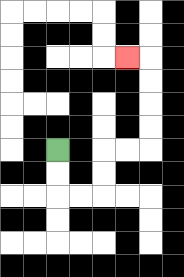{'start': '[2, 6]', 'end': '[5, 2]', 'path_directions': 'D,D,R,R,U,U,R,R,U,U,U,U,L', 'path_coordinates': '[[2, 6], [2, 7], [2, 8], [3, 8], [4, 8], [4, 7], [4, 6], [5, 6], [6, 6], [6, 5], [6, 4], [6, 3], [6, 2], [5, 2]]'}